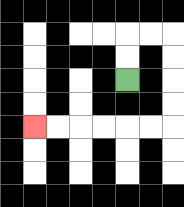{'start': '[5, 3]', 'end': '[1, 5]', 'path_directions': 'U,U,R,R,D,D,D,D,L,L,L,L,L,L', 'path_coordinates': '[[5, 3], [5, 2], [5, 1], [6, 1], [7, 1], [7, 2], [7, 3], [7, 4], [7, 5], [6, 5], [5, 5], [4, 5], [3, 5], [2, 5], [1, 5]]'}